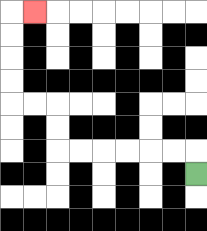{'start': '[8, 7]', 'end': '[1, 0]', 'path_directions': 'U,L,L,L,L,L,L,U,U,L,L,U,U,U,U,R', 'path_coordinates': '[[8, 7], [8, 6], [7, 6], [6, 6], [5, 6], [4, 6], [3, 6], [2, 6], [2, 5], [2, 4], [1, 4], [0, 4], [0, 3], [0, 2], [0, 1], [0, 0], [1, 0]]'}